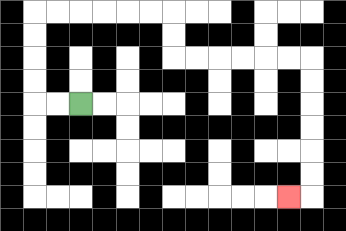{'start': '[3, 4]', 'end': '[12, 8]', 'path_directions': 'L,L,U,U,U,U,R,R,R,R,R,R,D,D,R,R,R,R,R,R,D,D,D,D,D,D,L', 'path_coordinates': '[[3, 4], [2, 4], [1, 4], [1, 3], [1, 2], [1, 1], [1, 0], [2, 0], [3, 0], [4, 0], [5, 0], [6, 0], [7, 0], [7, 1], [7, 2], [8, 2], [9, 2], [10, 2], [11, 2], [12, 2], [13, 2], [13, 3], [13, 4], [13, 5], [13, 6], [13, 7], [13, 8], [12, 8]]'}